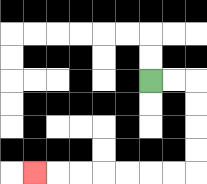{'start': '[6, 3]', 'end': '[1, 7]', 'path_directions': 'R,R,D,D,D,D,L,L,L,L,L,L,L', 'path_coordinates': '[[6, 3], [7, 3], [8, 3], [8, 4], [8, 5], [8, 6], [8, 7], [7, 7], [6, 7], [5, 7], [4, 7], [3, 7], [2, 7], [1, 7]]'}